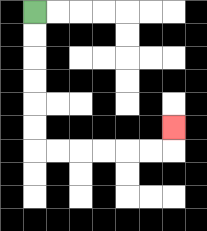{'start': '[1, 0]', 'end': '[7, 5]', 'path_directions': 'D,D,D,D,D,D,R,R,R,R,R,R,U', 'path_coordinates': '[[1, 0], [1, 1], [1, 2], [1, 3], [1, 4], [1, 5], [1, 6], [2, 6], [3, 6], [4, 6], [5, 6], [6, 6], [7, 6], [7, 5]]'}